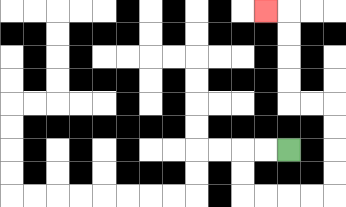{'start': '[12, 6]', 'end': '[11, 0]', 'path_directions': 'L,L,D,D,R,R,R,R,U,U,U,U,L,L,U,U,U,U,L', 'path_coordinates': '[[12, 6], [11, 6], [10, 6], [10, 7], [10, 8], [11, 8], [12, 8], [13, 8], [14, 8], [14, 7], [14, 6], [14, 5], [14, 4], [13, 4], [12, 4], [12, 3], [12, 2], [12, 1], [12, 0], [11, 0]]'}